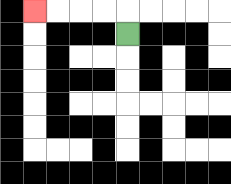{'start': '[5, 1]', 'end': '[1, 0]', 'path_directions': 'U,L,L,L,L', 'path_coordinates': '[[5, 1], [5, 0], [4, 0], [3, 0], [2, 0], [1, 0]]'}